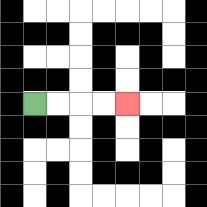{'start': '[1, 4]', 'end': '[5, 4]', 'path_directions': 'R,R,R,R', 'path_coordinates': '[[1, 4], [2, 4], [3, 4], [4, 4], [5, 4]]'}